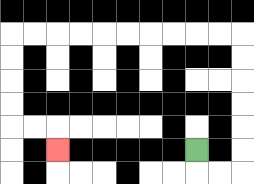{'start': '[8, 6]', 'end': '[2, 6]', 'path_directions': 'D,R,R,U,U,U,U,U,U,L,L,L,L,L,L,L,L,L,L,D,D,D,D,R,R,D', 'path_coordinates': '[[8, 6], [8, 7], [9, 7], [10, 7], [10, 6], [10, 5], [10, 4], [10, 3], [10, 2], [10, 1], [9, 1], [8, 1], [7, 1], [6, 1], [5, 1], [4, 1], [3, 1], [2, 1], [1, 1], [0, 1], [0, 2], [0, 3], [0, 4], [0, 5], [1, 5], [2, 5], [2, 6]]'}